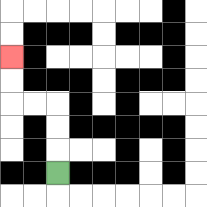{'start': '[2, 7]', 'end': '[0, 2]', 'path_directions': 'U,U,U,L,L,U,U', 'path_coordinates': '[[2, 7], [2, 6], [2, 5], [2, 4], [1, 4], [0, 4], [0, 3], [0, 2]]'}